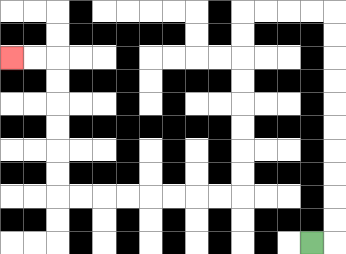{'start': '[13, 10]', 'end': '[0, 2]', 'path_directions': 'R,U,U,U,U,U,U,U,U,U,U,L,L,L,L,D,D,D,D,D,D,D,D,L,L,L,L,L,L,L,L,U,U,U,U,U,U,L,L', 'path_coordinates': '[[13, 10], [14, 10], [14, 9], [14, 8], [14, 7], [14, 6], [14, 5], [14, 4], [14, 3], [14, 2], [14, 1], [14, 0], [13, 0], [12, 0], [11, 0], [10, 0], [10, 1], [10, 2], [10, 3], [10, 4], [10, 5], [10, 6], [10, 7], [10, 8], [9, 8], [8, 8], [7, 8], [6, 8], [5, 8], [4, 8], [3, 8], [2, 8], [2, 7], [2, 6], [2, 5], [2, 4], [2, 3], [2, 2], [1, 2], [0, 2]]'}